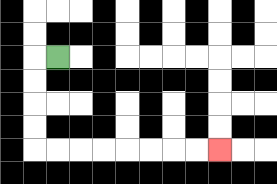{'start': '[2, 2]', 'end': '[9, 6]', 'path_directions': 'L,D,D,D,D,R,R,R,R,R,R,R,R', 'path_coordinates': '[[2, 2], [1, 2], [1, 3], [1, 4], [1, 5], [1, 6], [2, 6], [3, 6], [4, 6], [5, 6], [6, 6], [7, 6], [8, 6], [9, 6]]'}